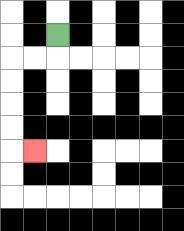{'start': '[2, 1]', 'end': '[1, 6]', 'path_directions': 'D,L,L,D,D,D,D,R', 'path_coordinates': '[[2, 1], [2, 2], [1, 2], [0, 2], [0, 3], [0, 4], [0, 5], [0, 6], [1, 6]]'}